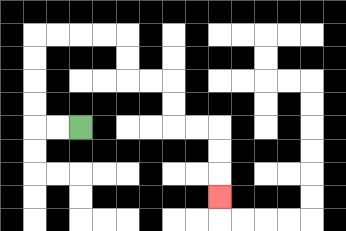{'start': '[3, 5]', 'end': '[9, 8]', 'path_directions': 'L,L,U,U,U,U,R,R,R,R,D,D,R,R,D,D,R,R,D,D,D', 'path_coordinates': '[[3, 5], [2, 5], [1, 5], [1, 4], [1, 3], [1, 2], [1, 1], [2, 1], [3, 1], [4, 1], [5, 1], [5, 2], [5, 3], [6, 3], [7, 3], [7, 4], [7, 5], [8, 5], [9, 5], [9, 6], [9, 7], [9, 8]]'}